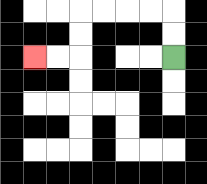{'start': '[7, 2]', 'end': '[1, 2]', 'path_directions': 'U,U,L,L,L,L,D,D,L,L', 'path_coordinates': '[[7, 2], [7, 1], [7, 0], [6, 0], [5, 0], [4, 0], [3, 0], [3, 1], [3, 2], [2, 2], [1, 2]]'}